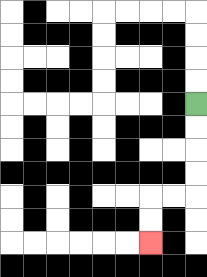{'start': '[8, 4]', 'end': '[6, 10]', 'path_directions': 'D,D,D,D,L,L,D,D', 'path_coordinates': '[[8, 4], [8, 5], [8, 6], [8, 7], [8, 8], [7, 8], [6, 8], [6, 9], [6, 10]]'}